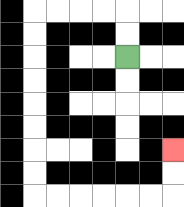{'start': '[5, 2]', 'end': '[7, 6]', 'path_directions': 'U,U,L,L,L,L,D,D,D,D,D,D,D,D,R,R,R,R,R,R,U,U', 'path_coordinates': '[[5, 2], [5, 1], [5, 0], [4, 0], [3, 0], [2, 0], [1, 0], [1, 1], [1, 2], [1, 3], [1, 4], [1, 5], [1, 6], [1, 7], [1, 8], [2, 8], [3, 8], [4, 8], [5, 8], [6, 8], [7, 8], [7, 7], [7, 6]]'}